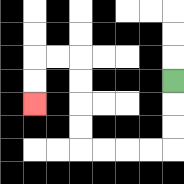{'start': '[7, 3]', 'end': '[1, 4]', 'path_directions': 'D,D,D,L,L,L,L,U,U,U,U,L,L,D,D', 'path_coordinates': '[[7, 3], [7, 4], [7, 5], [7, 6], [6, 6], [5, 6], [4, 6], [3, 6], [3, 5], [3, 4], [3, 3], [3, 2], [2, 2], [1, 2], [1, 3], [1, 4]]'}